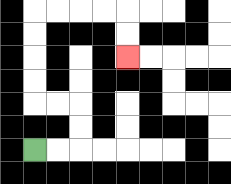{'start': '[1, 6]', 'end': '[5, 2]', 'path_directions': 'R,R,U,U,L,L,U,U,U,U,R,R,R,R,D,D', 'path_coordinates': '[[1, 6], [2, 6], [3, 6], [3, 5], [3, 4], [2, 4], [1, 4], [1, 3], [1, 2], [1, 1], [1, 0], [2, 0], [3, 0], [4, 0], [5, 0], [5, 1], [5, 2]]'}